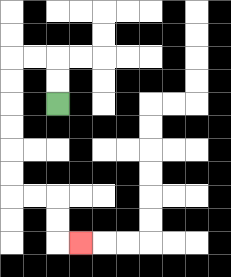{'start': '[2, 4]', 'end': '[3, 10]', 'path_directions': 'U,U,L,L,D,D,D,D,D,D,R,R,D,D,R', 'path_coordinates': '[[2, 4], [2, 3], [2, 2], [1, 2], [0, 2], [0, 3], [0, 4], [0, 5], [0, 6], [0, 7], [0, 8], [1, 8], [2, 8], [2, 9], [2, 10], [3, 10]]'}